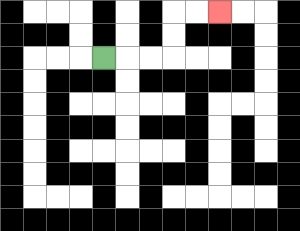{'start': '[4, 2]', 'end': '[9, 0]', 'path_directions': 'R,R,R,U,U,R,R', 'path_coordinates': '[[4, 2], [5, 2], [6, 2], [7, 2], [7, 1], [7, 0], [8, 0], [9, 0]]'}